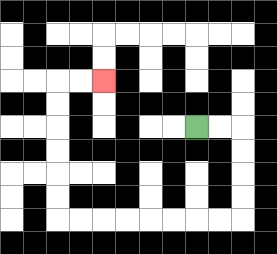{'start': '[8, 5]', 'end': '[4, 3]', 'path_directions': 'R,R,D,D,D,D,L,L,L,L,L,L,L,L,U,U,U,U,U,U,R,R', 'path_coordinates': '[[8, 5], [9, 5], [10, 5], [10, 6], [10, 7], [10, 8], [10, 9], [9, 9], [8, 9], [7, 9], [6, 9], [5, 9], [4, 9], [3, 9], [2, 9], [2, 8], [2, 7], [2, 6], [2, 5], [2, 4], [2, 3], [3, 3], [4, 3]]'}